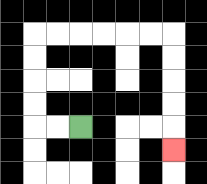{'start': '[3, 5]', 'end': '[7, 6]', 'path_directions': 'L,L,U,U,U,U,R,R,R,R,R,R,D,D,D,D,D', 'path_coordinates': '[[3, 5], [2, 5], [1, 5], [1, 4], [1, 3], [1, 2], [1, 1], [2, 1], [3, 1], [4, 1], [5, 1], [6, 1], [7, 1], [7, 2], [7, 3], [7, 4], [7, 5], [7, 6]]'}